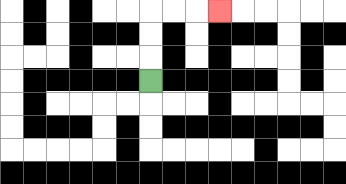{'start': '[6, 3]', 'end': '[9, 0]', 'path_directions': 'U,U,U,R,R,R', 'path_coordinates': '[[6, 3], [6, 2], [6, 1], [6, 0], [7, 0], [8, 0], [9, 0]]'}